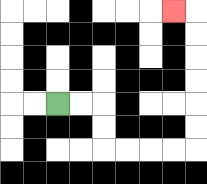{'start': '[2, 4]', 'end': '[7, 0]', 'path_directions': 'R,R,D,D,R,R,R,R,U,U,U,U,U,U,L', 'path_coordinates': '[[2, 4], [3, 4], [4, 4], [4, 5], [4, 6], [5, 6], [6, 6], [7, 6], [8, 6], [8, 5], [8, 4], [8, 3], [8, 2], [8, 1], [8, 0], [7, 0]]'}